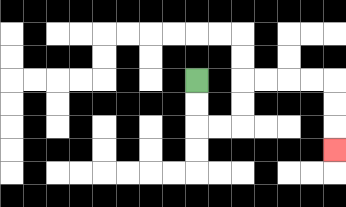{'start': '[8, 3]', 'end': '[14, 6]', 'path_directions': 'D,D,R,R,U,U,R,R,R,R,D,D,D', 'path_coordinates': '[[8, 3], [8, 4], [8, 5], [9, 5], [10, 5], [10, 4], [10, 3], [11, 3], [12, 3], [13, 3], [14, 3], [14, 4], [14, 5], [14, 6]]'}